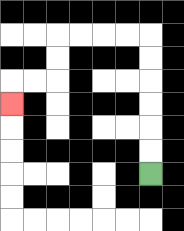{'start': '[6, 7]', 'end': '[0, 4]', 'path_directions': 'U,U,U,U,U,U,L,L,L,L,D,D,L,L,D', 'path_coordinates': '[[6, 7], [6, 6], [6, 5], [6, 4], [6, 3], [6, 2], [6, 1], [5, 1], [4, 1], [3, 1], [2, 1], [2, 2], [2, 3], [1, 3], [0, 3], [0, 4]]'}